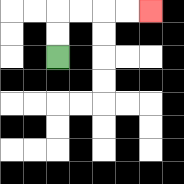{'start': '[2, 2]', 'end': '[6, 0]', 'path_directions': 'U,U,R,R,R,R', 'path_coordinates': '[[2, 2], [2, 1], [2, 0], [3, 0], [4, 0], [5, 0], [6, 0]]'}